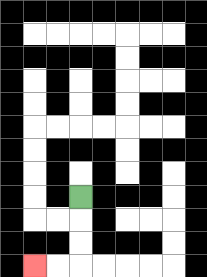{'start': '[3, 8]', 'end': '[1, 11]', 'path_directions': 'D,D,D,L,L', 'path_coordinates': '[[3, 8], [3, 9], [3, 10], [3, 11], [2, 11], [1, 11]]'}